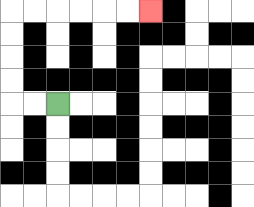{'start': '[2, 4]', 'end': '[6, 0]', 'path_directions': 'L,L,U,U,U,U,R,R,R,R,R,R', 'path_coordinates': '[[2, 4], [1, 4], [0, 4], [0, 3], [0, 2], [0, 1], [0, 0], [1, 0], [2, 0], [3, 0], [4, 0], [5, 0], [6, 0]]'}